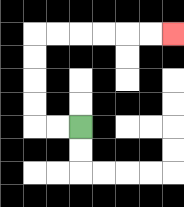{'start': '[3, 5]', 'end': '[7, 1]', 'path_directions': 'L,L,U,U,U,U,R,R,R,R,R,R', 'path_coordinates': '[[3, 5], [2, 5], [1, 5], [1, 4], [1, 3], [1, 2], [1, 1], [2, 1], [3, 1], [4, 1], [5, 1], [6, 1], [7, 1]]'}